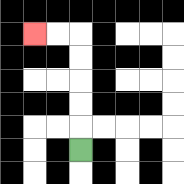{'start': '[3, 6]', 'end': '[1, 1]', 'path_directions': 'U,U,U,U,U,L,L', 'path_coordinates': '[[3, 6], [3, 5], [3, 4], [3, 3], [3, 2], [3, 1], [2, 1], [1, 1]]'}